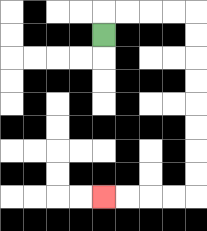{'start': '[4, 1]', 'end': '[4, 8]', 'path_directions': 'U,R,R,R,R,D,D,D,D,D,D,D,D,L,L,L,L', 'path_coordinates': '[[4, 1], [4, 0], [5, 0], [6, 0], [7, 0], [8, 0], [8, 1], [8, 2], [8, 3], [8, 4], [8, 5], [8, 6], [8, 7], [8, 8], [7, 8], [6, 8], [5, 8], [4, 8]]'}